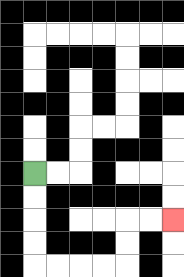{'start': '[1, 7]', 'end': '[7, 9]', 'path_directions': 'D,D,D,D,R,R,R,R,U,U,R,R', 'path_coordinates': '[[1, 7], [1, 8], [1, 9], [1, 10], [1, 11], [2, 11], [3, 11], [4, 11], [5, 11], [5, 10], [5, 9], [6, 9], [7, 9]]'}